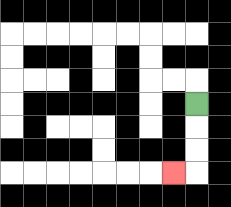{'start': '[8, 4]', 'end': '[7, 7]', 'path_directions': 'D,D,D,L', 'path_coordinates': '[[8, 4], [8, 5], [8, 6], [8, 7], [7, 7]]'}